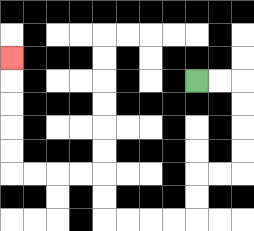{'start': '[8, 3]', 'end': '[0, 2]', 'path_directions': 'R,R,D,D,D,D,L,L,D,D,L,L,L,L,U,U,L,L,L,L,U,U,U,U,U', 'path_coordinates': '[[8, 3], [9, 3], [10, 3], [10, 4], [10, 5], [10, 6], [10, 7], [9, 7], [8, 7], [8, 8], [8, 9], [7, 9], [6, 9], [5, 9], [4, 9], [4, 8], [4, 7], [3, 7], [2, 7], [1, 7], [0, 7], [0, 6], [0, 5], [0, 4], [0, 3], [0, 2]]'}